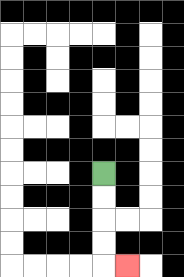{'start': '[4, 7]', 'end': '[5, 11]', 'path_directions': 'D,D,D,D,R', 'path_coordinates': '[[4, 7], [4, 8], [4, 9], [4, 10], [4, 11], [5, 11]]'}